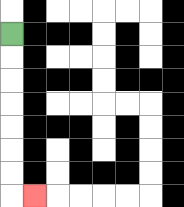{'start': '[0, 1]', 'end': '[1, 8]', 'path_directions': 'D,D,D,D,D,D,D,R', 'path_coordinates': '[[0, 1], [0, 2], [0, 3], [0, 4], [0, 5], [0, 6], [0, 7], [0, 8], [1, 8]]'}